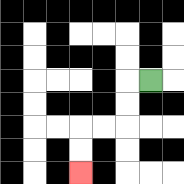{'start': '[6, 3]', 'end': '[3, 7]', 'path_directions': 'L,D,D,L,L,D,D', 'path_coordinates': '[[6, 3], [5, 3], [5, 4], [5, 5], [4, 5], [3, 5], [3, 6], [3, 7]]'}